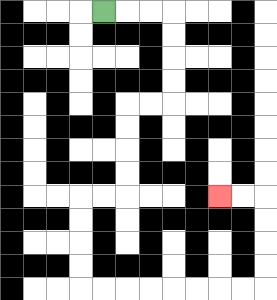{'start': '[4, 0]', 'end': '[9, 8]', 'path_directions': 'R,R,R,D,D,D,D,L,L,D,D,D,D,L,L,D,D,D,D,R,R,R,R,R,R,R,R,U,U,U,U,L,L', 'path_coordinates': '[[4, 0], [5, 0], [6, 0], [7, 0], [7, 1], [7, 2], [7, 3], [7, 4], [6, 4], [5, 4], [5, 5], [5, 6], [5, 7], [5, 8], [4, 8], [3, 8], [3, 9], [3, 10], [3, 11], [3, 12], [4, 12], [5, 12], [6, 12], [7, 12], [8, 12], [9, 12], [10, 12], [11, 12], [11, 11], [11, 10], [11, 9], [11, 8], [10, 8], [9, 8]]'}